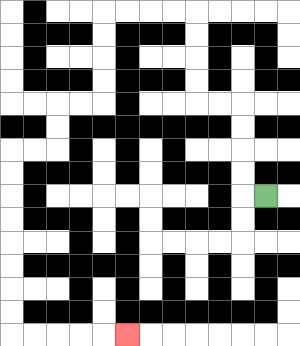{'start': '[11, 8]', 'end': '[5, 14]', 'path_directions': 'L,U,U,U,U,L,L,U,U,U,U,L,L,L,L,D,D,D,D,L,L,D,D,L,L,D,D,D,D,D,D,D,D,R,R,R,R,R', 'path_coordinates': '[[11, 8], [10, 8], [10, 7], [10, 6], [10, 5], [10, 4], [9, 4], [8, 4], [8, 3], [8, 2], [8, 1], [8, 0], [7, 0], [6, 0], [5, 0], [4, 0], [4, 1], [4, 2], [4, 3], [4, 4], [3, 4], [2, 4], [2, 5], [2, 6], [1, 6], [0, 6], [0, 7], [0, 8], [0, 9], [0, 10], [0, 11], [0, 12], [0, 13], [0, 14], [1, 14], [2, 14], [3, 14], [4, 14], [5, 14]]'}